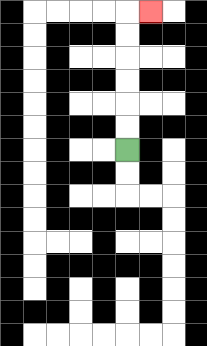{'start': '[5, 6]', 'end': '[6, 0]', 'path_directions': 'U,U,U,U,U,U,R', 'path_coordinates': '[[5, 6], [5, 5], [5, 4], [5, 3], [5, 2], [5, 1], [5, 0], [6, 0]]'}